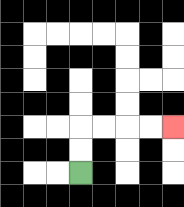{'start': '[3, 7]', 'end': '[7, 5]', 'path_directions': 'U,U,R,R,R,R', 'path_coordinates': '[[3, 7], [3, 6], [3, 5], [4, 5], [5, 5], [6, 5], [7, 5]]'}